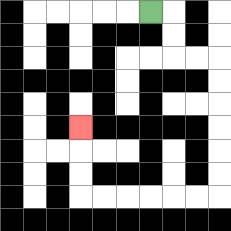{'start': '[6, 0]', 'end': '[3, 5]', 'path_directions': 'R,D,D,R,R,D,D,D,D,D,D,L,L,L,L,L,L,U,U,U', 'path_coordinates': '[[6, 0], [7, 0], [7, 1], [7, 2], [8, 2], [9, 2], [9, 3], [9, 4], [9, 5], [9, 6], [9, 7], [9, 8], [8, 8], [7, 8], [6, 8], [5, 8], [4, 8], [3, 8], [3, 7], [3, 6], [3, 5]]'}